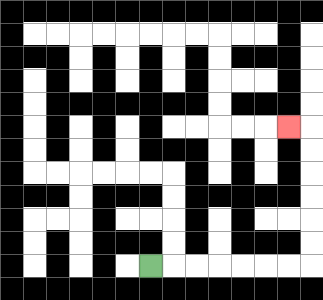{'start': '[6, 11]', 'end': '[12, 5]', 'path_directions': 'R,R,R,R,R,R,R,U,U,U,U,U,U,L', 'path_coordinates': '[[6, 11], [7, 11], [8, 11], [9, 11], [10, 11], [11, 11], [12, 11], [13, 11], [13, 10], [13, 9], [13, 8], [13, 7], [13, 6], [13, 5], [12, 5]]'}